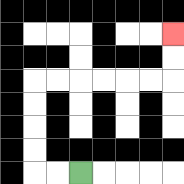{'start': '[3, 7]', 'end': '[7, 1]', 'path_directions': 'L,L,U,U,U,U,R,R,R,R,R,R,U,U', 'path_coordinates': '[[3, 7], [2, 7], [1, 7], [1, 6], [1, 5], [1, 4], [1, 3], [2, 3], [3, 3], [4, 3], [5, 3], [6, 3], [7, 3], [7, 2], [7, 1]]'}